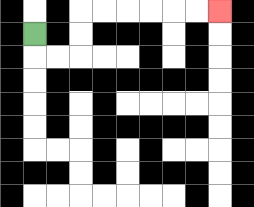{'start': '[1, 1]', 'end': '[9, 0]', 'path_directions': 'D,R,R,U,U,R,R,R,R,R,R', 'path_coordinates': '[[1, 1], [1, 2], [2, 2], [3, 2], [3, 1], [3, 0], [4, 0], [5, 0], [6, 0], [7, 0], [8, 0], [9, 0]]'}